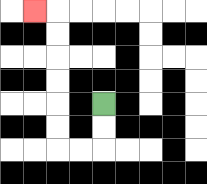{'start': '[4, 4]', 'end': '[1, 0]', 'path_directions': 'D,D,L,L,U,U,U,U,U,U,L', 'path_coordinates': '[[4, 4], [4, 5], [4, 6], [3, 6], [2, 6], [2, 5], [2, 4], [2, 3], [2, 2], [2, 1], [2, 0], [1, 0]]'}